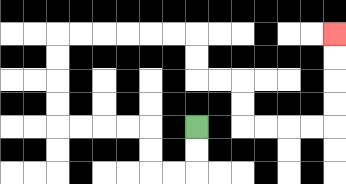{'start': '[8, 5]', 'end': '[14, 1]', 'path_directions': 'D,D,L,L,U,U,L,L,L,L,U,U,U,U,R,R,R,R,R,R,D,D,R,R,D,D,R,R,R,R,U,U,U,U', 'path_coordinates': '[[8, 5], [8, 6], [8, 7], [7, 7], [6, 7], [6, 6], [6, 5], [5, 5], [4, 5], [3, 5], [2, 5], [2, 4], [2, 3], [2, 2], [2, 1], [3, 1], [4, 1], [5, 1], [6, 1], [7, 1], [8, 1], [8, 2], [8, 3], [9, 3], [10, 3], [10, 4], [10, 5], [11, 5], [12, 5], [13, 5], [14, 5], [14, 4], [14, 3], [14, 2], [14, 1]]'}